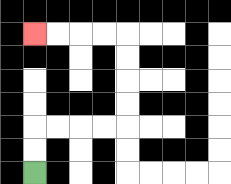{'start': '[1, 7]', 'end': '[1, 1]', 'path_directions': 'U,U,R,R,R,R,U,U,U,U,L,L,L,L', 'path_coordinates': '[[1, 7], [1, 6], [1, 5], [2, 5], [3, 5], [4, 5], [5, 5], [5, 4], [5, 3], [5, 2], [5, 1], [4, 1], [3, 1], [2, 1], [1, 1]]'}